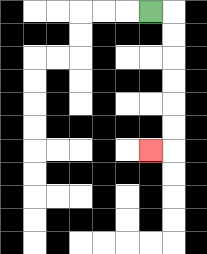{'start': '[6, 0]', 'end': '[6, 6]', 'path_directions': 'R,D,D,D,D,D,D,L', 'path_coordinates': '[[6, 0], [7, 0], [7, 1], [7, 2], [7, 3], [7, 4], [7, 5], [7, 6], [6, 6]]'}